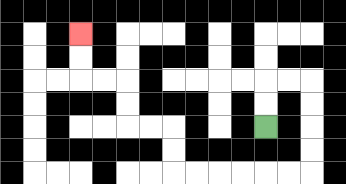{'start': '[11, 5]', 'end': '[3, 1]', 'path_directions': 'U,U,R,R,D,D,D,D,L,L,L,L,L,L,U,U,L,L,U,U,L,L,U,U', 'path_coordinates': '[[11, 5], [11, 4], [11, 3], [12, 3], [13, 3], [13, 4], [13, 5], [13, 6], [13, 7], [12, 7], [11, 7], [10, 7], [9, 7], [8, 7], [7, 7], [7, 6], [7, 5], [6, 5], [5, 5], [5, 4], [5, 3], [4, 3], [3, 3], [3, 2], [3, 1]]'}